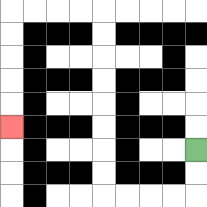{'start': '[8, 6]', 'end': '[0, 5]', 'path_directions': 'D,D,L,L,L,L,U,U,U,U,U,U,U,U,L,L,L,L,D,D,D,D,D', 'path_coordinates': '[[8, 6], [8, 7], [8, 8], [7, 8], [6, 8], [5, 8], [4, 8], [4, 7], [4, 6], [4, 5], [4, 4], [4, 3], [4, 2], [4, 1], [4, 0], [3, 0], [2, 0], [1, 0], [0, 0], [0, 1], [0, 2], [0, 3], [0, 4], [0, 5]]'}